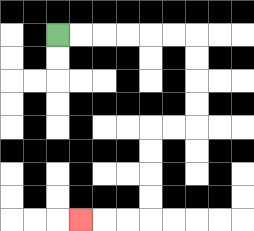{'start': '[2, 1]', 'end': '[3, 9]', 'path_directions': 'R,R,R,R,R,R,D,D,D,D,L,L,D,D,D,D,L,L,L', 'path_coordinates': '[[2, 1], [3, 1], [4, 1], [5, 1], [6, 1], [7, 1], [8, 1], [8, 2], [8, 3], [8, 4], [8, 5], [7, 5], [6, 5], [6, 6], [6, 7], [6, 8], [6, 9], [5, 9], [4, 9], [3, 9]]'}